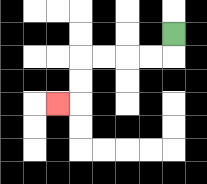{'start': '[7, 1]', 'end': '[2, 4]', 'path_directions': 'D,L,L,L,L,D,D,L', 'path_coordinates': '[[7, 1], [7, 2], [6, 2], [5, 2], [4, 2], [3, 2], [3, 3], [3, 4], [2, 4]]'}